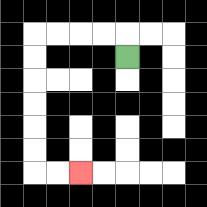{'start': '[5, 2]', 'end': '[3, 7]', 'path_directions': 'U,L,L,L,L,D,D,D,D,D,D,R,R', 'path_coordinates': '[[5, 2], [5, 1], [4, 1], [3, 1], [2, 1], [1, 1], [1, 2], [1, 3], [1, 4], [1, 5], [1, 6], [1, 7], [2, 7], [3, 7]]'}